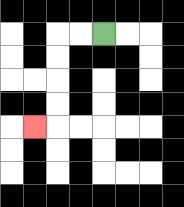{'start': '[4, 1]', 'end': '[1, 5]', 'path_directions': 'L,L,D,D,D,D,L', 'path_coordinates': '[[4, 1], [3, 1], [2, 1], [2, 2], [2, 3], [2, 4], [2, 5], [1, 5]]'}